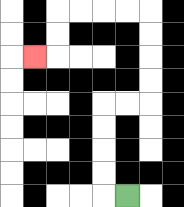{'start': '[5, 8]', 'end': '[1, 2]', 'path_directions': 'L,U,U,U,U,R,R,U,U,U,U,L,L,L,L,D,D,L', 'path_coordinates': '[[5, 8], [4, 8], [4, 7], [4, 6], [4, 5], [4, 4], [5, 4], [6, 4], [6, 3], [6, 2], [6, 1], [6, 0], [5, 0], [4, 0], [3, 0], [2, 0], [2, 1], [2, 2], [1, 2]]'}